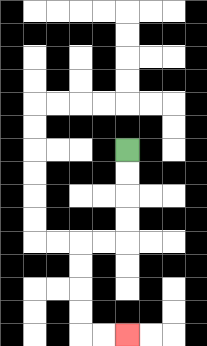{'start': '[5, 6]', 'end': '[5, 14]', 'path_directions': 'D,D,D,D,L,L,D,D,D,D,R,R', 'path_coordinates': '[[5, 6], [5, 7], [5, 8], [5, 9], [5, 10], [4, 10], [3, 10], [3, 11], [3, 12], [3, 13], [3, 14], [4, 14], [5, 14]]'}